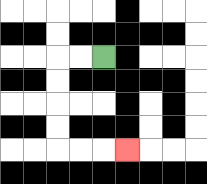{'start': '[4, 2]', 'end': '[5, 6]', 'path_directions': 'L,L,D,D,D,D,R,R,R', 'path_coordinates': '[[4, 2], [3, 2], [2, 2], [2, 3], [2, 4], [2, 5], [2, 6], [3, 6], [4, 6], [5, 6]]'}